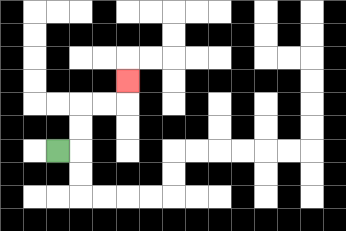{'start': '[2, 6]', 'end': '[5, 3]', 'path_directions': 'R,U,U,R,R,U', 'path_coordinates': '[[2, 6], [3, 6], [3, 5], [3, 4], [4, 4], [5, 4], [5, 3]]'}